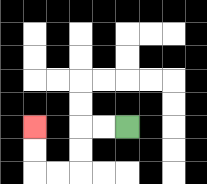{'start': '[5, 5]', 'end': '[1, 5]', 'path_directions': 'L,L,D,D,L,L,U,U', 'path_coordinates': '[[5, 5], [4, 5], [3, 5], [3, 6], [3, 7], [2, 7], [1, 7], [1, 6], [1, 5]]'}